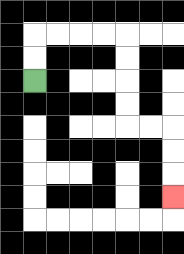{'start': '[1, 3]', 'end': '[7, 8]', 'path_directions': 'U,U,R,R,R,R,D,D,D,D,R,R,D,D,D', 'path_coordinates': '[[1, 3], [1, 2], [1, 1], [2, 1], [3, 1], [4, 1], [5, 1], [5, 2], [5, 3], [5, 4], [5, 5], [6, 5], [7, 5], [7, 6], [7, 7], [7, 8]]'}